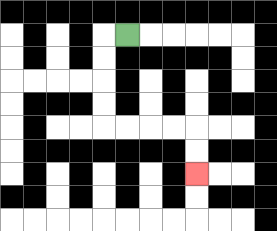{'start': '[5, 1]', 'end': '[8, 7]', 'path_directions': 'L,D,D,D,D,R,R,R,R,D,D', 'path_coordinates': '[[5, 1], [4, 1], [4, 2], [4, 3], [4, 4], [4, 5], [5, 5], [6, 5], [7, 5], [8, 5], [8, 6], [8, 7]]'}